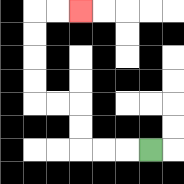{'start': '[6, 6]', 'end': '[3, 0]', 'path_directions': 'L,L,L,U,U,L,L,U,U,U,U,R,R', 'path_coordinates': '[[6, 6], [5, 6], [4, 6], [3, 6], [3, 5], [3, 4], [2, 4], [1, 4], [1, 3], [1, 2], [1, 1], [1, 0], [2, 0], [3, 0]]'}